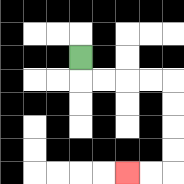{'start': '[3, 2]', 'end': '[5, 7]', 'path_directions': 'D,R,R,R,R,D,D,D,D,L,L', 'path_coordinates': '[[3, 2], [3, 3], [4, 3], [5, 3], [6, 3], [7, 3], [7, 4], [7, 5], [7, 6], [7, 7], [6, 7], [5, 7]]'}